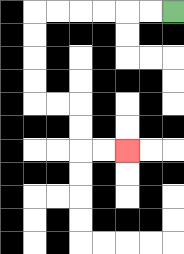{'start': '[7, 0]', 'end': '[5, 6]', 'path_directions': 'L,L,L,L,L,L,D,D,D,D,R,R,D,D,R,R', 'path_coordinates': '[[7, 0], [6, 0], [5, 0], [4, 0], [3, 0], [2, 0], [1, 0], [1, 1], [1, 2], [1, 3], [1, 4], [2, 4], [3, 4], [3, 5], [3, 6], [4, 6], [5, 6]]'}